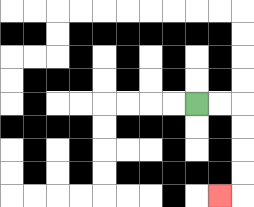{'start': '[8, 4]', 'end': '[9, 8]', 'path_directions': 'R,R,D,D,D,D,L', 'path_coordinates': '[[8, 4], [9, 4], [10, 4], [10, 5], [10, 6], [10, 7], [10, 8], [9, 8]]'}